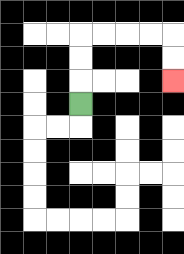{'start': '[3, 4]', 'end': '[7, 3]', 'path_directions': 'U,U,U,R,R,R,R,D,D', 'path_coordinates': '[[3, 4], [3, 3], [3, 2], [3, 1], [4, 1], [5, 1], [6, 1], [7, 1], [7, 2], [7, 3]]'}